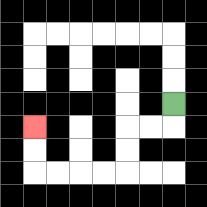{'start': '[7, 4]', 'end': '[1, 5]', 'path_directions': 'D,L,L,D,D,L,L,L,L,U,U', 'path_coordinates': '[[7, 4], [7, 5], [6, 5], [5, 5], [5, 6], [5, 7], [4, 7], [3, 7], [2, 7], [1, 7], [1, 6], [1, 5]]'}